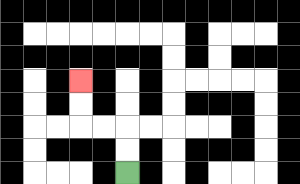{'start': '[5, 7]', 'end': '[3, 3]', 'path_directions': 'U,U,L,L,U,U', 'path_coordinates': '[[5, 7], [5, 6], [5, 5], [4, 5], [3, 5], [3, 4], [3, 3]]'}